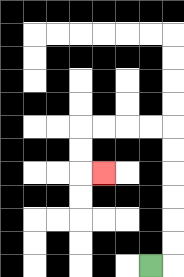{'start': '[6, 11]', 'end': '[4, 7]', 'path_directions': 'R,U,U,U,U,U,U,L,L,L,L,D,D,R', 'path_coordinates': '[[6, 11], [7, 11], [7, 10], [7, 9], [7, 8], [7, 7], [7, 6], [7, 5], [6, 5], [5, 5], [4, 5], [3, 5], [3, 6], [3, 7], [4, 7]]'}